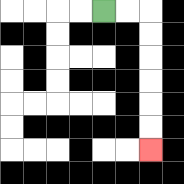{'start': '[4, 0]', 'end': '[6, 6]', 'path_directions': 'R,R,D,D,D,D,D,D', 'path_coordinates': '[[4, 0], [5, 0], [6, 0], [6, 1], [6, 2], [6, 3], [6, 4], [6, 5], [6, 6]]'}